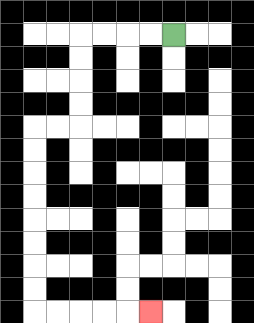{'start': '[7, 1]', 'end': '[6, 13]', 'path_directions': 'L,L,L,L,D,D,D,D,L,L,D,D,D,D,D,D,D,D,R,R,R,R,R', 'path_coordinates': '[[7, 1], [6, 1], [5, 1], [4, 1], [3, 1], [3, 2], [3, 3], [3, 4], [3, 5], [2, 5], [1, 5], [1, 6], [1, 7], [1, 8], [1, 9], [1, 10], [1, 11], [1, 12], [1, 13], [2, 13], [3, 13], [4, 13], [5, 13], [6, 13]]'}